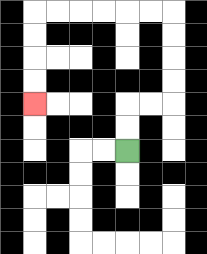{'start': '[5, 6]', 'end': '[1, 4]', 'path_directions': 'U,U,R,R,U,U,U,U,L,L,L,L,L,L,D,D,D,D', 'path_coordinates': '[[5, 6], [5, 5], [5, 4], [6, 4], [7, 4], [7, 3], [7, 2], [7, 1], [7, 0], [6, 0], [5, 0], [4, 0], [3, 0], [2, 0], [1, 0], [1, 1], [1, 2], [1, 3], [1, 4]]'}